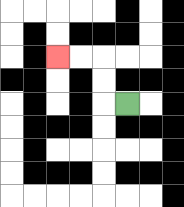{'start': '[5, 4]', 'end': '[2, 2]', 'path_directions': 'L,U,U,L,L', 'path_coordinates': '[[5, 4], [4, 4], [4, 3], [4, 2], [3, 2], [2, 2]]'}